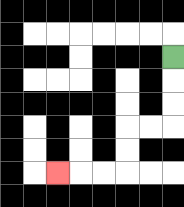{'start': '[7, 2]', 'end': '[2, 7]', 'path_directions': 'D,D,D,L,L,D,D,L,L,L', 'path_coordinates': '[[7, 2], [7, 3], [7, 4], [7, 5], [6, 5], [5, 5], [5, 6], [5, 7], [4, 7], [3, 7], [2, 7]]'}